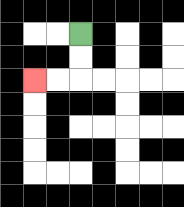{'start': '[3, 1]', 'end': '[1, 3]', 'path_directions': 'D,D,L,L', 'path_coordinates': '[[3, 1], [3, 2], [3, 3], [2, 3], [1, 3]]'}